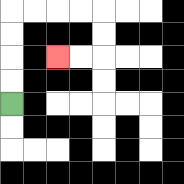{'start': '[0, 4]', 'end': '[2, 2]', 'path_directions': 'U,U,U,U,R,R,R,R,D,D,L,L', 'path_coordinates': '[[0, 4], [0, 3], [0, 2], [0, 1], [0, 0], [1, 0], [2, 0], [3, 0], [4, 0], [4, 1], [4, 2], [3, 2], [2, 2]]'}